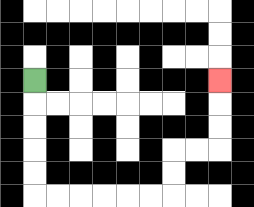{'start': '[1, 3]', 'end': '[9, 3]', 'path_directions': 'D,D,D,D,D,R,R,R,R,R,R,U,U,R,R,U,U,U', 'path_coordinates': '[[1, 3], [1, 4], [1, 5], [1, 6], [1, 7], [1, 8], [2, 8], [3, 8], [4, 8], [5, 8], [6, 8], [7, 8], [7, 7], [7, 6], [8, 6], [9, 6], [9, 5], [9, 4], [9, 3]]'}